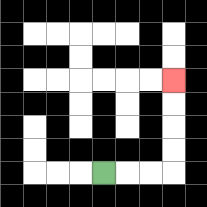{'start': '[4, 7]', 'end': '[7, 3]', 'path_directions': 'R,R,R,U,U,U,U', 'path_coordinates': '[[4, 7], [5, 7], [6, 7], [7, 7], [7, 6], [7, 5], [7, 4], [7, 3]]'}